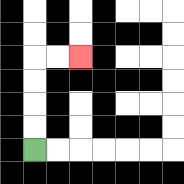{'start': '[1, 6]', 'end': '[3, 2]', 'path_directions': 'U,U,U,U,R,R', 'path_coordinates': '[[1, 6], [1, 5], [1, 4], [1, 3], [1, 2], [2, 2], [3, 2]]'}